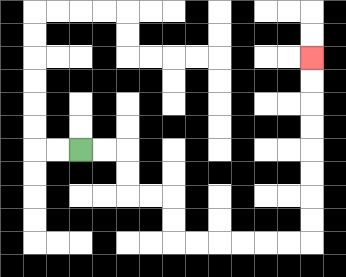{'start': '[3, 6]', 'end': '[13, 2]', 'path_directions': 'R,R,D,D,R,R,D,D,R,R,R,R,R,R,U,U,U,U,U,U,U,U', 'path_coordinates': '[[3, 6], [4, 6], [5, 6], [5, 7], [5, 8], [6, 8], [7, 8], [7, 9], [7, 10], [8, 10], [9, 10], [10, 10], [11, 10], [12, 10], [13, 10], [13, 9], [13, 8], [13, 7], [13, 6], [13, 5], [13, 4], [13, 3], [13, 2]]'}